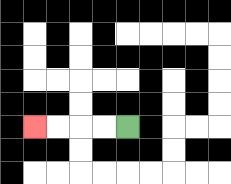{'start': '[5, 5]', 'end': '[1, 5]', 'path_directions': 'L,L,L,L', 'path_coordinates': '[[5, 5], [4, 5], [3, 5], [2, 5], [1, 5]]'}